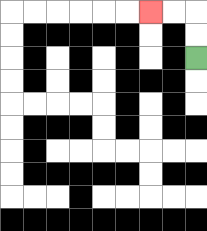{'start': '[8, 2]', 'end': '[6, 0]', 'path_directions': 'U,U,L,L', 'path_coordinates': '[[8, 2], [8, 1], [8, 0], [7, 0], [6, 0]]'}